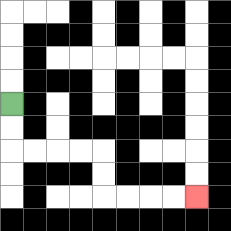{'start': '[0, 4]', 'end': '[8, 8]', 'path_directions': 'D,D,R,R,R,R,D,D,R,R,R,R', 'path_coordinates': '[[0, 4], [0, 5], [0, 6], [1, 6], [2, 6], [3, 6], [4, 6], [4, 7], [4, 8], [5, 8], [6, 8], [7, 8], [8, 8]]'}